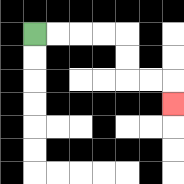{'start': '[1, 1]', 'end': '[7, 4]', 'path_directions': 'R,R,R,R,D,D,R,R,D', 'path_coordinates': '[[1, 1], [2, 1], [3, 1], [4, 1], [5, 1], [5, 2], [5, 3], [6, 3], [7, 3], [7, 4]]'}